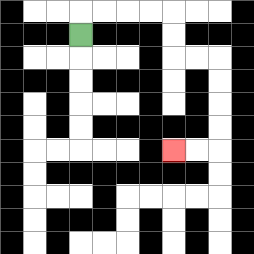{'start': '[3, 1]', 'end': '[7, 6]', 'path_directions': 'U,R,R,R,R,D,D,R,R,D,D,D,D,L,L', 'path_coordinates': '[[3, 1], [3, 0], [4, 0], [5, 0], [6, 0], [7, 0], [7, 1], [7, 2], [8, 2], [9, 2], [9, 3], [9, 4], [9, 5], [9, 6], [8, 6], [7, 6]]'}